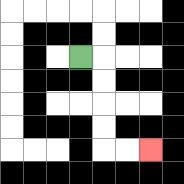{'start': '[3, 2]', 'end': '[6, 6]', 'path_directions': 'R,D,D,D,D,R,R', 'path_coordinates': '[[3, 2], [4, 2], [4, 3], [4, 4], [4, 5], [4, 6], [5, 6], [6, 6]]'}